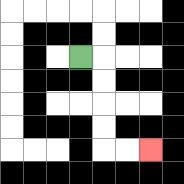{'start': '[3, 2]', 'end': '[6, 6]', 'path_directions': 'R,D,D,D,D,R,R', 'path_coordinates': '[[3, 2], [4, 2], [4, 3], [4, 4], [4, 5], [4, 6], [5, 6], [6, 6]]'}